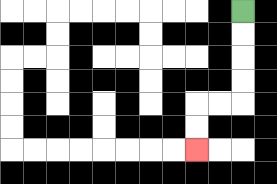{'start': '[10, 0]', 'end': '[8, 6]', 'path_directions': 'D,D,D,D,L,L,D,D', 'path_coordinates': '[[10, 0], [10, 1], [10, 2], [10, 3], [10, 4], [9, 4], [8, 4], [8, 5], [8, 6]]'}